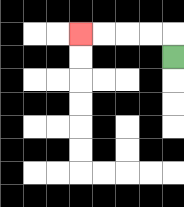{'start': '[7, 2]', 'end': '[3, 1]', 'path_directions': 'U,L,L,L,L', 'path_coordinates': '[[7, 2], [7, 1], [6, 1], [5, 1], [4, 1], [3, 1]]'}